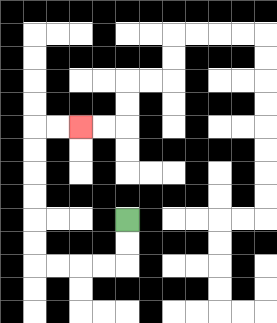{'start': '[5, 9]', 'end': '[3, 5]', 'path_directions': 'D,D,L,L,L,L,U,U,U,U,U,U,R,R', 'path_coordinates': '[[5, 9], [5, 10], [5, 11], [4, 11], [3, 11], [2, 11], [1, 11], [1, 10], [1, 9], [1, 8], [1, 7], [1, 6], [1, 5], [2, 5], [3, 5]]'}